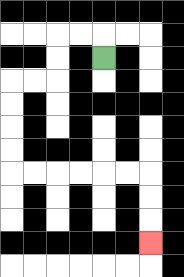{'start': '[4, 2]', 'end': '[6, 10]', 'path_directions': 'U,L,L,D,D,L,L,D,D,D,D,R,R,R,R,R,R,D,D,D', 'path_coordinates': '[[4, 2], [4, 1], [3, 1], [2, 1], [2, 2], [2, 3], [1, 3], [0, 3], [0, 4], [0, 5], [0, 6], [0, 7], [1, 7], [2, 7], [3, 7], [4, 7], [5, 7], [6, 7], [6, 8], [6, 9], [6, 10]]'}